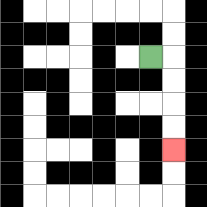{'start': '[6, 2]', 'end': '[7, 6]', 'path_directions': 'R,D,D,D,D', 'path_coordinates': '[[6, 2], [7, 2], [7, 3], [7, 4], [7, 5], [7, 6]]'}